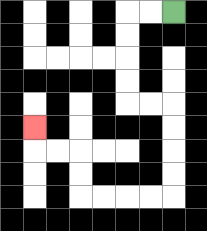{'start': '[7, 0]', 'end': '[1, 5]', 'path_directions': 'L,L,D,D,D,D,R,R,D,D,D,D,L,L,L,L,U,U,L,L,U', 'path_coordinates': '[[7, 0], [6, 0], [5, 0], [5, 1], [5, 2], [5, 3], [5, 4], [6, 4], [7, 4], [7, 5], [7, 6], [7, 7], [7, 8], [6, 8], [5, 8], [4, 8], [3, 8], [3, 7], [3, 6], [2, 6], [1, 6], [1, 5]]'}